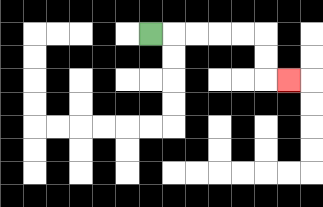{'start': '[6, 1]', 'end': '[12, 3]', 'path_directions': 'R,R,R,R,R,D,D,R', 'path_coordinates': '[[6, 1], [7, 1], [8, 1], [9, 1], [10, 1], [11, 1], [11, 2], [11, 3], [12, 3]]'}